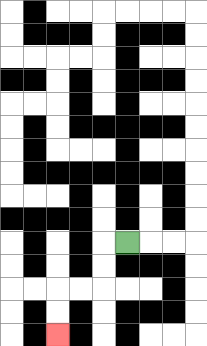{'start': '[5, 10]', 'end': '[2, 14]', 'path_directions': 'L,D,D,L,L,D,D', 'path_coordinates': '[[5, 10], [4, 10], [4, 11], [4, 12], [3, 12], [2, 12], [2, 13], [2, 14]]'}